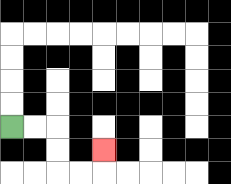{'start': '[0, 5]', 'end': '[4, 6]', 'path_directions': 'R,R,D,D,R,R,U', 'path_coordinates': '[[0, 5], [1, 5], [2, 5], [2, 6], [2, 7], [3, 7], [4, 7], [4, 6]]'}